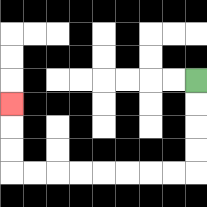{'start': '[8, 3]', 'end': '[0, 4]', 'path_directions': 'D,D,D,D,L,L,L,L,L,L,L,L,U,U,U', 'path_coordinates': '[[8, 3], [8, 4], [8, 5], [8, 6], [8, 7], [7, 7], [6, 7], [5, 7], [4, 7], [3, 7], [2, 7], [1, 7], [0, 7], [0, 6], [0, 5], [0, 4]]'}